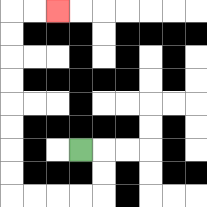{'start': '[3, 6]', 'end': '[2, 0]', 'path_directions': 'R,D,D,L,L,L,L,U,U,U,U,U,U,U,U,R,R', 'path_coordinates': '[[3, 6], [4, 6], [4, 7], [4, 8], [3, 8], [2, 8], [1, 8], [0, 8], [0, 7], [0, 6], [0, 5], [0, 4], [0, 3], [0, 2], [0, 1], [0, 0], [1, 0], [2, 0]]'}